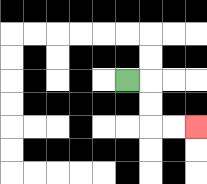{'start': '[5, 3]', 'end': '[8, 5]', 'path_directions': 'R,D,D,R,R', 'path_coordinates': '[[5, 3], [6, 3], [6, 4], [6, 5], [7, 5], [8, 5]]'}